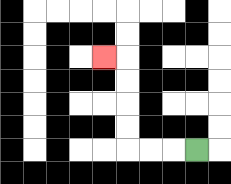{'start': '[8, 6]', 'end': '[4, 2]', 'path_directions': 'L,L,L,U,U,U,U,L', 'path_coordinates': '[[8, 6], [7, 6], [6, 6], [5, 6], [5, 5], [5, 4], [5, 3], [5, 2], [4, 2]]'}